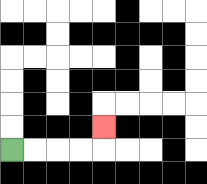{'start': '[0, 6]', 'end': '[4, 5]', 'path_directions': 'R,R,R,R,U', 'path_coordinates': '[[0, 6], [1, 6], [2, 6], [3, 6], [4, 6], [4, 5]]'}